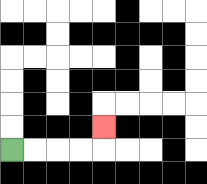{'start': '[0, 6]', 'end': '[4, 5]', 'path_directions': 'R,R,R,R,U', 'path_coordinates': '[[0, 6], [1, 6], [2, 6], [3, 6], [4, 6], [4, 5]]'}